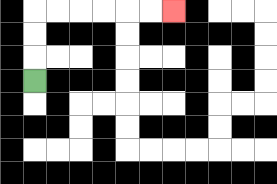{'start': '[1, 3]', 'end': '[7, 0]', 'path_directions': 'U,U,U,R,R,R,R,R,R', 'path_coordinates': '[[1, 3], [1, 2], [1, 1], [1, 0], [2, 0], [3, 0], [4, 0], [5, 0], [6, 0], [7, 0]]'}